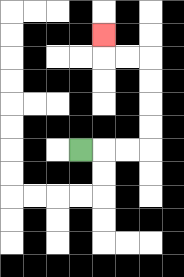{'start': '[3, 6]', 'end': '[4, 1]', 'path_directions': 'R,R,R,U,U,U,U,L,L,U', 'path_coordinates': '[[3, 6], [4, 6], [5, 6], [6, 6], [6, 5], [6, 4], [6, 3], [6, 2], [5, 2], [4, 2], [4, 1]]'}